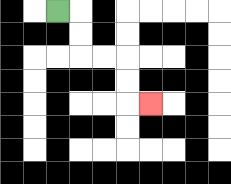{'start': '[2, 0]', 'end': '[6, 4]', 'path_directions': 'R,D,D,R,R,D,D,R', 'path_coordinates': '[[2, 0], [3, 0], [3, 1], [3, 2], [4, 2], [5, 2], [5, 3], [5, 4], [6, 4]]'}